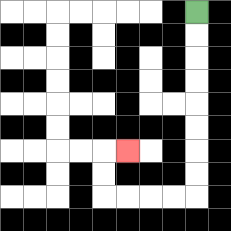{'start': '[8, 0]', 'end': '[5, 6]', 'path_directions': 'D,D,D,D,D,D,D,D,L,L,L,L,U,U,R', 'path_coordinates': '[[8, 0], [8, 1], [8, 2], [8, 3], [8, 4], [8, 5], [8, 6], [8, 7], [8, 8], [7, 8], [6, 8], [5, 8], [4, 8], [4, 7], [4, 6], [5, 6]]'}